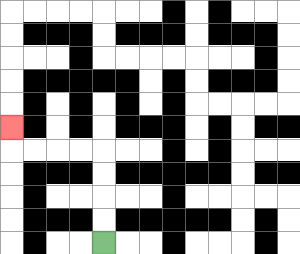{'start': '[4, 10]', 'end': '[0, 5]', 'path_directions': 'U,U,U,U,L,L,L,L,U', 'path_coordinates': '[[4, 10], [4, 9], [4, 8], [4, 7], [4, 6], [3, 6], [2, 6], [1, 6], [0, 6], [0, 5]]'}